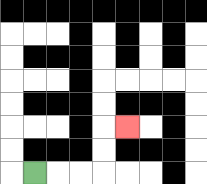{'start': '[1, 7]', 'end': '[5, 5]', 'path_directions': 'R,R,R,U,U,R', 'path_coordinates': '[[1, 7], [2, 7], [3, 7], [4, 7], [4, 6], [4, 5], [5, 5]]'}